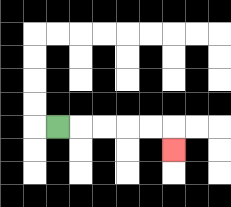{'start': '[2, 5]', 'end': '[7, 6]', 'path_directions': 'R,R,R,R,R,D', 'path_coordinates': '[[2, 5], [3, 5], [4, 5], [5, 5], [6, 5], [7, 5], [7, 6]]'}